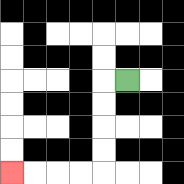{'start': '[5, 3]', 'end': '[0, 7]', 'path_directions': 'L,D,D,D,D,L,L,L,L', 'path_coordinates': '[[5, 3], [4, 3], [4, 4], [4, 5], [4, 6], [4, 7], [3, 7], [2, 7], [1, 7], [0, 7]]'}